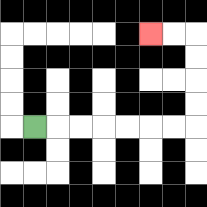{'start': '[1, 5]', 'end': '[6, 1]', 'path_directions': 'R,R,R,R,R,R,R,U,U,U,U,L,L', 'path_coordinates': '[[1, 5], [2, 5], [3, 5], [4, 5], [5, 5], [6, 5], [7, 5], [8, 5], [8, 4], [8, 3], [8, 2], [8, 1], [7, 1], [6, 1]]'}